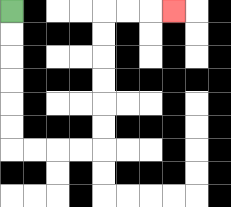{'start': '[0, 0]', 'end': '[7, 0]', 'path_directions': 'D,D,D,D,D,D,R,R,R,R,U,U,U,U,U,U,R,R,R', 'path_coordinates': '[[0, 0], [0, 1], [0, 2], [0, 3], [0, 4], [0, 5], [0, 6], [1, 6], [2, 6], [3, 6], [4, 6], [4, 5], [4, 4], [4, 3], [4, 2], [4, 1], [4, 0], [5, 0], [6, 0], [7, 0]]'}